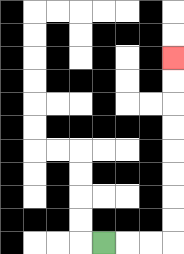{'start': '[4, 10]', 'end': '[7, 2]', 'path_directions': 'R,R,R,U,U,U,U,U,U,U,U', 'path_coordinates': '[[4, 10], [5, 10], [6, 10], [7, 10], [7, 9], [7, 8], [7, 7], [7, 6], [7, 5], [7, 4], [7, 3], [7, 2]]'}